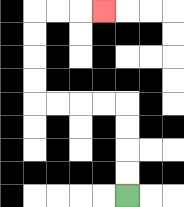{'start': '[5, 8]', 'end': '[4, 0]', 'path_directions': 'U,U,U,U,L,L,L,L,U,U,U,U,R,R,R', 'path_coordinates': '[[5, 8], [5, 7], [5, 6], [5, 5], [5, 4], [4, 4], [3, 4], [2, 4], [1, 4], [1, 3], [1, 2], [1, 1], [1, 0], [2, 0], [3, 0], [4, 0]]'}